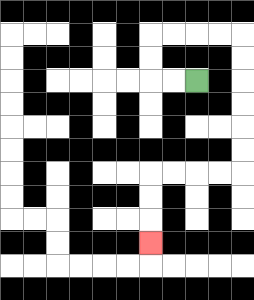{'start': '[8, 3]', 'end': '[6, 10]', 'path_directions': 'L,L,U,U,R,R,R,R,D,D,D,D,D,D,L,L,L,L,D,D,D', 'path_coordinates': '[[8, 3], [7, 3], [6, 3], [6, 2], [6, 1], [7, 1], [8, 1], [9, 1], [10, 1], [10, 2], [10, 3], [10, 4], [10, 5], [10, 6], [10, 7], [9, 7], [8, 7], [7, 7], [6, 7], [6, 8], [6, 9], [6, 10]]'}